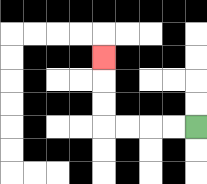{'start': '[8, 5]', 'end': '[4, 2]', 'path_directions': 'L,L,L,L,U,U,U', 'path_coordinates': '[[8, 5], [7, 5], [6, 5], [5, 5], [4, 5], [4, 4], [4, 3], [4, 2]]'}